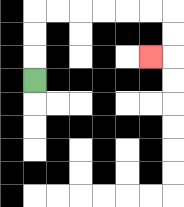{'start': '[1, 3]', 'end': '[6, 2]', 'path_directions': 'U,U,U,R,R,R,R,R,R,D,D,L', 'path_coordinates': '[[1, 3], [1, 2], [1, 1], [1, 0], [2, 0], [3, 0], [4, 0], [5, 0], [6, 0], [7, 0], [7, 1], [7, 2], [6, 2]]'}